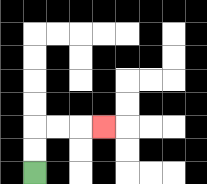{'start': '[1, 7]', 'end': '[4, 5]', 'path_directions': 'U,U,R,R,R', 'path_coordinates': '[[1, 7], [1, 6], [1, 5], [2, 5], [3, 5], [4, 5]]'}